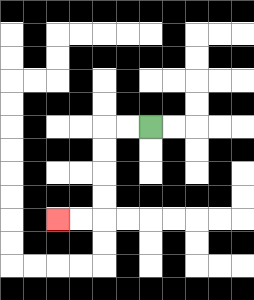{'start': '[6, 5]', 'end': '[2, 9]', 'path_directions': 'L,L,D,D,D,D,L,L', 'path_coordinates': '[[6, 5], [5, 5], [4, 5], [4, 6], [4, 7], [4, 8], [4, 9], [3, 9], [2, 9]]'}